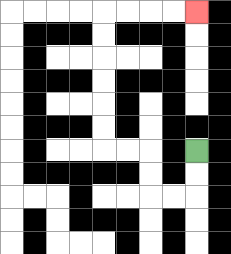{'start': '[8, 6]', 'end': '[8, 0]', 'path_directions': 'D,D,L,L,U,U,L,L,U,U,U,U,U,U,R,R,R,R', 'path_coordinates': '[[8, 6], [8, 7], [8, 8], [7, 8], [6, 8], [6, 7], [6, 6], [5, 6], [4, 6], [4, 5], [4, 4], [4, 3], [4, 2], [4, 1], [4, 0], [5, 0], [6, 0], [7, 0], [8, 0]]'}